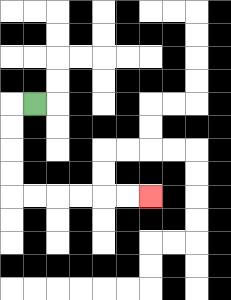{'start': '[1, 4]', 'end': '[6, 8]', 'path_directions': 'L,D,D,D,D,R,R,R,R,R,R', 'path_coordinates': '[[1, 4], [0, 4], [0, 5], [0, 6], [0, 7], [0, 8], [1, 8], [2, 8], [3, 8], [4, 8], [5, 8], [6, 8]]'}